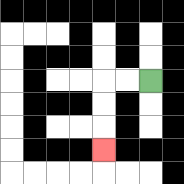{'start': '[6, 3]', 'end': '[4, 6]', 'path_directions': 'L,L,D,D,D', 'path_coordinates': '[[6, 3], [5, 3], [4, 3], [4, 4], [4, 5], [4, 6]]'}